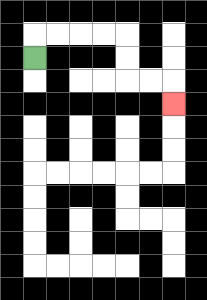{'start': '[1, 2]', 'end': '[7, 4]', 'path_directions': 'U,R,R,R,R,D,D,R,R,D', 'path_coordinates': '[[1, 2], [1, 1], [2, 1], [3, 1], [4, 1], [5, 1], [5, 2], [5, 3], [6, 3], [7, 3], [7, 4]]'}